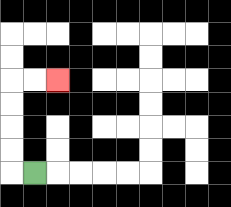{'start': '[1, 7]', 'end': '[2, 3]', 'path_directions': 'L,U,U,U,U,R,R', 'path_coordinates': '[[1, 7], [0, 7], [0, 6], [0, 5], [0, 4], [0, 3], [1, 3], [2, 3]]'}